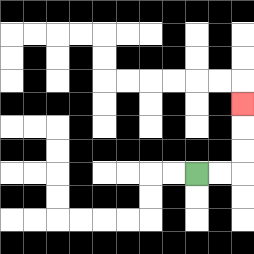{'start': '[8, 7]', 'end': '[10, 4]', 'path_directions': 'R,R,U,U,U', 'path_coordinates': '[[8, 7], [9, 7], [10, 7], [10, 6], [10, 5], [10, 4]]'}